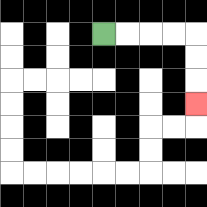{'start': '[4, 1]', 'end': '[8, 4]', 'path_directions': 'R,R,R,R,D,D,D', 'path_coordinates': '[[4, 1], [5, 1], [6, 1], [7, 1], [8, 1], [8, 2], [8, 3], [8, 4]]'}